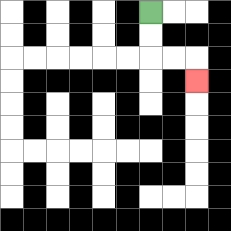{'start': '[6, 0]', 'end': '[8, 3]', 'path_directions': 'D,D,R,R,D', 'path_coordinates': '[[6, 0], [6, 1], [6, 2], [7, 2], [8, 2], [8, 3]]'}